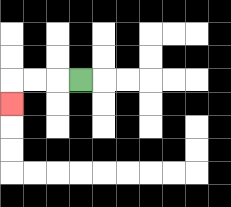{'start': '[3, 3]', 'end': '[0, 4]', 'path_directions': 'L,L,L,D', 'path_coordinates': '[[3, 3], [2, 3], [1, 3], [0, 3], [0, 4]]'}